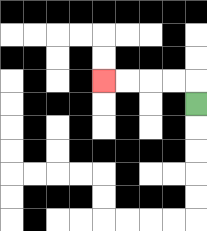{'start': '[8, 4]', 'end': '[4, 3]', 'path_directions': 'U,L,L,L,L', 'path_coordinates': '[[8, 4], [8, 3], [7, 3], [6, 3], [5, 3], [4, 3]]'}